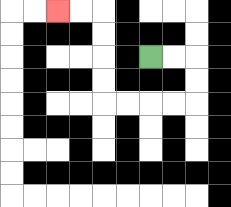{'start': '[6, 2]', 'end': '[2, 0]', 'path_directions': 'R,R,D,D,L,L,L,L,U,U,U,U,L,L', 'path_coordinates': '[[6, 2], [7, 2], [8, 2], [8, 3], [8, 4], [7, 4], [6, 4], [5, 4], [4, 4], [4, 3], [4, 2], [4, 1], [4, 0], [3, 0], [2, 0]]'}